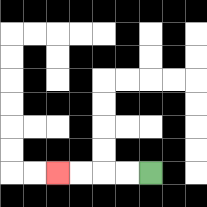{'start': '[6, 7]', 'end': '[2, 7]', 'path_directions': 'L,L,L,L', 'path_coordinates': '[[6, 7], [5, 7], [4, 7], [3, 7], [2, 7]]'}